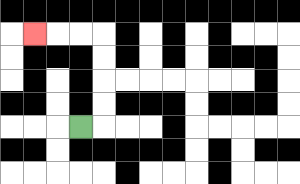{'start': '[3, 5]', 'end': '[1, 1]', 'path_directions': 'R,U,U,U,U,L,L,L', 'path_coordinates': '[[3, 5], [4, 5], [4, 4], [4, 3], [4, 2], [4, 1], [3, 1], [2, 1], [1, 1]]'}